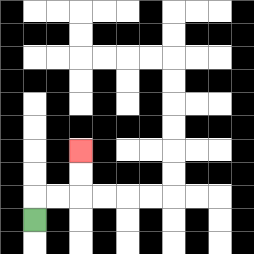{'start': '[1, 9]', 'end': '[3, 6]', 'path_directions': 'U,R,R,U,U', 'path_coordinates': '[[1, 9], [1, 8], [2, 8], [3, 8], [3, 7], [3, 6]]'}